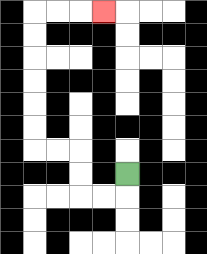{'start': '[5, 7]', 'end': '[4, 0]', 'path_directions': 'D,L,L,U,U,L,L,U,U,U,U,U,U,R,R,R', 'path_coordinates': '[[5, 7], [5, 8], [4, 8], [3, 8], [3, 7], [3, 6], [2, 6], [1, 6], [1, 5], [1, 4], [1, 3], [1, 2], [1, 1], [1, 0], [2, 0], [3, 0], [4, 0]]'}